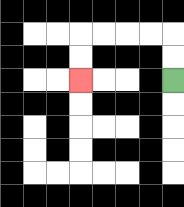{'start': '[7, 3]', 'end': '[3, 3]', 'path_directions': 'U,U,L,L,L,L,D,D', 'path_coordinates': '[[7, 3], [7, 2], [7, 1], [6, 1], [5, 1], [4, 1], [3, 1], [3, 2], [3, 3]]'}